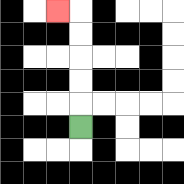{'start': '[3, 5]', 'end': '[2, 0]', 'path_directions': 'U,U,U,U,U,L', 'path_coordinates': '[[3, 5], [3, 4], [3, 3], [3, 2], [3, 1], [3, 0], [2, 0]]'}